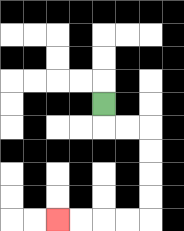{'start': '[4, 4]', 'end': '[2, 9]', 'path_directions': 'D,R,R,D,D,D,D,L,L,L,L', 'path_coordinates': '[[4, 4], [4, 5], [5, 5], [6, 5], [6, 6], [6, 7], [6, 8], [6, 9], [5, 9], [4, 9], [3, 9], [2, 9]]'}